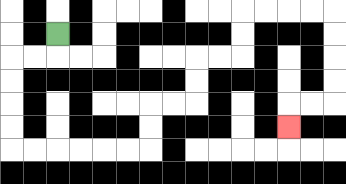{'start': '[2, 1]', 'end': '[12, 5]', 'path_directions': 'D,L,L,D,D,D,D,R,R,R,R,R,R,U,U,R,R,U,U,R,R,U,U,R,R,R,R,D,D,D,D,L,L,D', 'path_coordinates': '[[2, 1], [2, 2], [1, 2], [0, 2], [0, 3], [0, 4], [0, 5], [0, 6], [1, 6], [2, 6], [3, 6], [4, 6], [5, 6], [6, 6], [6, 5], [6, 4], [7, 4], [8, 4], [8, 3], [8, 2], [9, 2], [10, 2], [10, 1], [10, 0], [11, 0], [12, 0], [13, 0], [14, 0], [14, 1], [14, 2], [14, 3], [14, 4], [13, 4], [12, 4], [12, 5]]'}